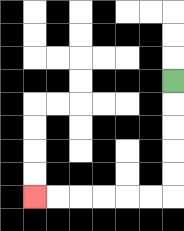{'start': '[7, 3]', 'end': '[1, 8]', 'path_directions': 'D,D,D,D,D,L,L,L,L,L,L', 'path_coordinates': '[[7, 3], [7, 4], [7, 5], [7, 6], [7, 7], [7, 8], [6, 8], [5, 8], [4, 8], [3, 8], [2, 8], [1, 8]]'}